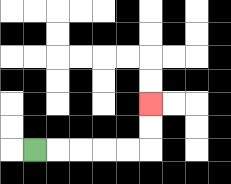{'start': '[1, 6]', 'end': '[6, 4]', 'path_directions': 'R,R,R,R,R,U,U', 'path_coordinates': '[[1, 6], [2, 6], [3, 6], [4, 6], [5, 6], [6, 6], [6, 5], [6, 4]]'}